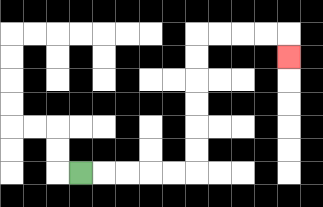{'start': '[3, 7]', 'end': '[12, 2]', 'path_directions': 'R,R,R,R,R,U,U,U,U,U,U,R,R,R,R,D', 'path_coordinates': '[[3, 7], [4, 7], [5, 7], [6, 7], [7, 7], [8, 7], [8, 6], [8, 5], [8, 4], [8, 3], [8, 2], [8, 1], [9, 1], [10, 1], [11, 1], [12, 1], [12, 2]]'}